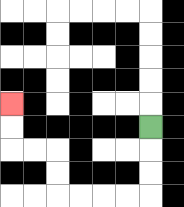{'start': '[6, 5]', 'end': '[0, 4]', 'path_directions': 'D,D,D,L,L,L,L,U,U,L,L,U,U', 'path_coordinates': '[[6, 5], [6, 6], [6, 7], [6, 8], [5, 8], [4, 8], [3, 8], [2, 8], [2, 7], [2, 6], [1, 6], [0, 6], [0, 5], [0, 4]]'}